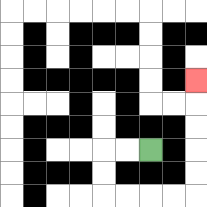{'start': '[6, 6]', 'end': '[8, 3]', 'path_directions': 'L,L,D,D,R,R,R,R,U,U,U,U,U', 'path_coordinates': '[[6, 6], [5, 6], [4, 6], [4, 7], [4, 8], [5, 8], [6, 8], [7, 8], [8, 8], [8, 7], [8, 6], [8, 5], [8, 4], [8, 3]]'}